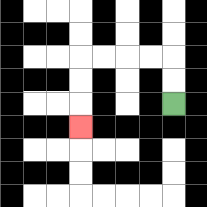{'start': '[7, 4]', 'end': '[3, 5]', 'path_directions': 'U,U,L,L,L,L,D,D,D', 'path_coordinates': '[[7, 4], [7, 3], [7, 2], [6, 2], [5, 2], [4, 2], [3, 2], [3, 3], [3, 4], [3, 5]]'}